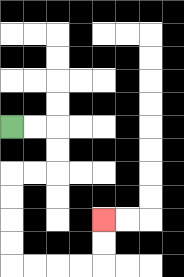{'start': '[0, 5]', 'end': '[4, 9]', 'path_directions': 'R,R,D,D,L,L,D,D,D,D,R,R,R,R,U,U', 'path_coordinates': '[[0, 5], [1, 5], [2, 5], [2, 6], [2, 7], [1, 7], [0, 7], [0, 8], [0, 9], [0, 10], [0, 11], [1, 11], [2, 11], [3, 11], [4, 11], [4, 10], [4, 9]]'}